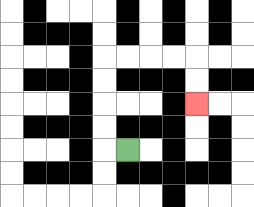{'start': '[5, 6]', 'end': '[8, 4]', 'path_directions': 'L,U,U,U,U,R,R,R,R,D,D', 'path_coordinates': '[[5, 6], [4, 6], [4, 5], [4, 4], [4, 3], [4, 2], [5, 2], [6, 2], [7, 2], [8, 2], [8, 3], [8, 4]]'}